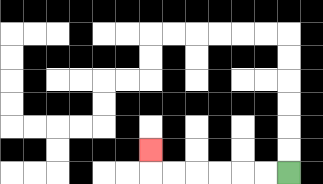{'start': '[12, 7]', 'end': '[6, 6]', 'path_directions': 'L,L,L,L,L,L,U', 'path_coordinates': '[[12, 7], [11, 7], [10, 7], [9, 7], [8, 7], [7, 7], [6, 7], [6, 6]]'}